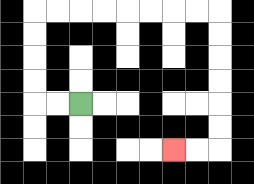{'start': '[3, 4]', 'end': '[7, 6]', 'path_directions': 'L,L,U,U,U,U,R,R,R,R,R,R,R,R,D,D,D,D,D,D,L,L', 'path_coordinates': '[[3, 4], [2, 4], [1, 4], [1, 3], [1, 2], [1, 1], [1, 0], [2, 0], [3, 0], [4, 0], [5, 0], [6, 0], [7, 0], [8, 0], [9, 0], [9, 1], [9, 2], [9, 3], [9, 4], [9, 5], [9, 6], [8, 6], [7, 6]]'}